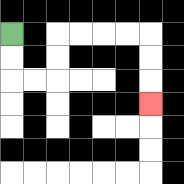{'start': '[0, 1]', 'end': '[6, 4]', 'path_directions': 'D,D,R,R,U,U,R,R,R,R,D,D,D', 'path_coordinates': '[[0, 1], [0, 2], [0, 3], [1, 3], [2, 3], [2, 2], [2, 1], [3, 1], [4, 1], [5, 1], [6, 1], [6, 2], [6, 3], [6, 4]]'}